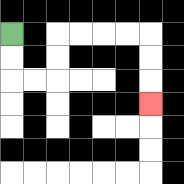{'start': '[0, 1]', 'end': '[6, 4]', 'path_directions': 'D,D,R,R,U,U,R,R,R,R,D,D,D', 'path_coordinates': '[[0, 1], [0, 2], [0, 3], [1, 3], [2, 3], [2, 2], [2, 1], [3, 1], [4, 1], [5, 1], [6, 1], [6, 2], [6, 3], [6, 4]]'}